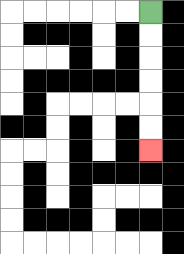{'start': '[6, 0]', 'end': '[6, 6]', 'path_directions': 'D,D,D,D,D,D', 'path_coordinates': '[[6, 0], [6, 1], [6, 2], [6, 3], [6, 4], [6, 5], [6, 6]]'}